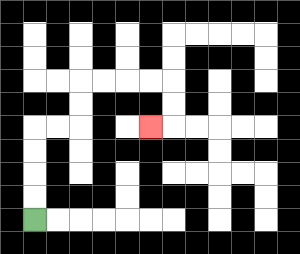{'start': '[1, 9]', 'end': '[6, 5]', 'path_directions': 'U,U,U,U,R,R,U,U,R,R,R,R,D,D,L', 'path_coordinates': '[[1, 9], [1, 8], [1, 7], [1, 6], [1, 5], [2, 5], [3, 5], [3, 4], [3, 3], [4, 3], [5, 3], [6, 3], [7, 3], [7, 4], [7, 5], [6, 5]]'}